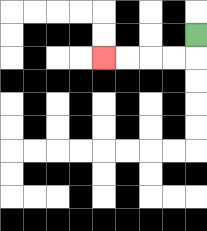{'start': '[8, 1]', 'end': '[4, 2]', 'path_directions': 'D,L,L,L,L', 'path_coordinates': '[[8, 1], [8, 2], [7, 2], [6, 2], [5, 2], [4, 2]]'}